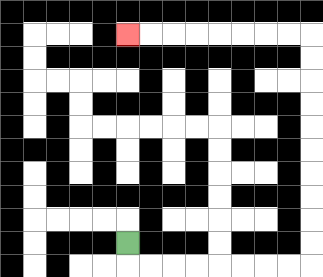{'start': '[5, 10]', 'end': '[5, 1]', 'path_directions': 'D,R,R,R,R,R,R,R,R,U,U,U,U,U,U,U,U,U,U,L,L,L,L,L,L,L,L', 'path_coordinates': '[[5, 10], [5, 11], [6, 11], [7, 11], [8, 11], [9, 11], [10, 11], [11, 11], [12, 11], [13, 11], [13, 10], [13, 9], [13, 8], [13, 7], [13, 6], [13, 5], [13, 4], [13, 3], [13, 2], [13, 1], [12, 1], [11, 1], [10, 1], [9, 1], [8, 1], [7, 1], [6, 1], [5, 1]]'}